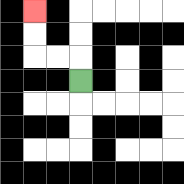{'start': '[3, 3]', 'end': '[1, 0]', 'path_directions': 'U,L,L,U,U', 'path_coordinates': '[[3, 3], [3, 2], [2, 2], [1, 2], [1, 1], [1, 0]]'}